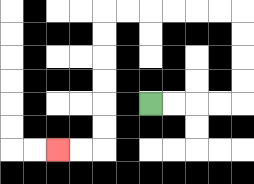{'start': '[6, 4]', 'end': '[2, 6]', 'path_directions': 'R,R,R,R,U,U,U,U,L,L,L,L,L,L,D,D,D,D,D,D,L,L', 'path_coordinates': '[[6, 4], [7, 4], [8, 4], [9, 4], [10, 4], [10, 3], [10, 2], [10, 1], [10, 0], [9, 0], [8, 0], [7, 0], [6, 0], [5, 0], [4, 0], [4, 1], [4, 2], [4, 3], [4, 4], [4, 5], [4, 6], [3, 6], [2, 6]]'}